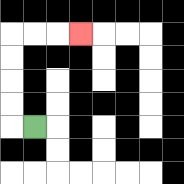{'start': '[1, 5]', 'end': '[3, 1]', 'path_directions': 'L,U,U,U,U,R,R,R', 'path_coordinates': '[[1, 5], [0, 5], [0, 4], [0, 3], [0, 2], [0, 1], [1, 1], [2, 1], [3, 1]]'}